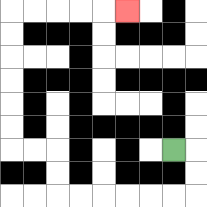{'start': '[7, 6]', 'end': '[5, 0]', 'path_directions': 'R,D,D,L,L,L,L,L,L,U,U,L,L,U,U,U,U,U,U,R,R,R,R,R', 'path_coordinates': '[[7, 6], [8, 6], [8, 7], [8, 8], [7, 8], [6, 8], [5, 8], [4, 8], [3, 8], [2, 8], [2, 7], [2, 6], [1, 6], [0, 6], [0, 5], [0, 4], [0, 3], [0, 2], [0, 1], [0, 0], [1, 0], [2, 0], [3, 0], [4, 0], [5, 0]]'}